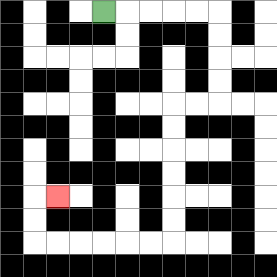{'start': '[4, 0]', 'end': '[2, 8]', 'path_directions': 'R,R,R,R,R,D,D,D,D,L,L,D,D,D,D,D,D,L,L,L,L,L,L,U,U,R', 'path_coordinates': '[[4, 0], [5, 0], [6, 0], [7, 0], [8, 0], [9, 0], [9, 1], [9, 2], [9, 3], [9, 4], [8, 4], [7, 4], [7, 5], [7, 6], [7, 7], [7, 8], [7, 9], [7, 10], [6, 10], [5, 10], [4, 10], [3, 10], [2, 10], [1, 10], [1, 9], [1, 8], [2, 8]]'}